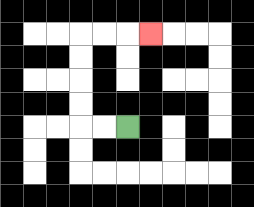{'start': '[5, 5]', 'end': '[6, 1]', 'path_directions': 'L,L,U,U,U,U,R,R,R', 'path_coordinates': '[[5, 5], [4, 5], [3, 5], [3, 4], [3, 3], [3, 2], [3, 1], [4, 1], [5, 1], [6, 1]]'}